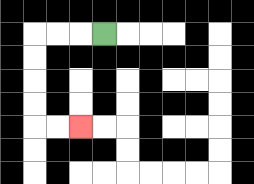{'start': '[4, 1]', 'end': '[3, 5]', 'path_directions': 'L,L,L,D,D,D,D,R,R', 'path_coordinates': '[[4, 1], [3, 1], [2, 1], [1, 1], [1, 2], [1, 3], [1, 4], [1, 5], [2, 5], [3, 5]]'}